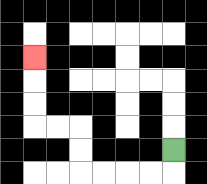{'start': '[7, 6]', 'end': '[1, 2]', 'path_directions': 'D,L,L,L,L,U,U,L,L,U,U,U', 'path_coordinates': '[[7, 6], [7, 7], [6, 7], [5, 7], [4, 7], [3, 7], [3, 6], [3, 5], [2, 5], [1, 5], [1, 4], [1, 3], [1, 2]]'}